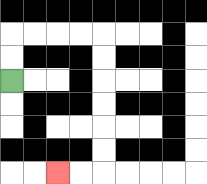{'start': '[0, 3]', 'end': '[2, 7]', 'path_directions': 'U,U,R,R,R,R,D,D,D,D,D,D,L,L', 'path_coordinates': '[[0, 3], [0, 2], [0, 1], [1, 1], [2, 1], [3, 1], [4, 1], [4, 2], [4, 3], [4, 4], [4, 5], [4, 6], [4, 7], [3, 7], [2, 7]]'}